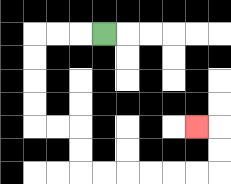{'start': '[4, 1]', 'end': '[8, 5]', 'path_directions': 'L,L,L,D,D,D,D,R,R,D,D,R,R,R,R,R,R,U,U,L', 'path_coordinates': '[[4, 1], [3, 1], [2, 1], [1, 1], [1, 2], [1, 3], [1, 4], [1, 5], [2, 5], [3, 5], [3, 6], [3, 7], [4, 7], [5, 7], [6, 7], [7, 7], [8, 7], [9, 7], [9, 6], [9, 5], [8, 5]]'}